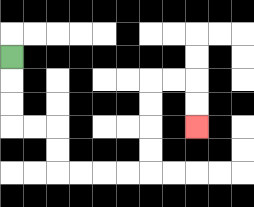{'start': '[0, 2]', 'end': '[8, 5]', 'path_directions': 'D,D,D,R,R,D,D,R,R,R,R,U,U,U,U,R,R,D,D', 'path_coordinates': '[[0, 2], [0, 3], [0, 4], [0, 5], [1, 5], [2, 5], [2, 6], [2, 7], [3, 7], [4, 7], [5, 7], [6, 7], [6, 6], [6, 5], [6, 4], [6, 3], [7, 3], [8, 3], [8, 4], [8, 5]]'}